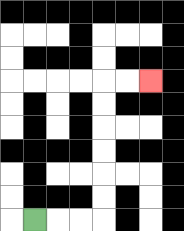{'start': '[1, 9]', 'end': '[6, 3]', 'path_directions': 'R,R,R,U,U,U,U,U,U,R,R', 'path_coordinates': '[[1, 9], [2, 9], [3, 9], [4, 9], [4, 8], [4, 7], [4, 6], [4, 5], [4, 4], [4, 3], [5, 3], [6, 3]]'}